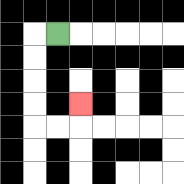{'start': '[2, 1]', 'end': '[3, 4]', 'path_directions': 'L,D,D,D,D,R,R,U', 'path_coordinates': '[[2, 1], [1, 1], [1, 2], [1, 3], [1, 4], [1, 5], [2, 5], [3, 5], [3, 4]]'}